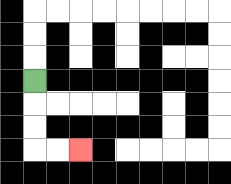{'start': '[1, 3]', 'end': '[3, 6]', 'path_directions': 'D,D,D,R,R', 'path_coordinates': '[[1, 3], [1, 4], [1, 5], [1, 6], [2, 6], [3, 6]]'}